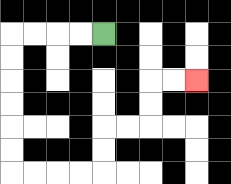{'start': '[4, 1]', 'end': '[8, 3]', 'path_directions': 'L,L,L,L,D,D,D,D,D,D,R,R,R,R,U,U,R,R,U,U,R,R', 'path_coordinates': '[[4, 1], [3, 1], [2, 1], [1, 1], [0, 1], [0, 2], [0, 3], [0, 4], [0, 5], [0, 6], [0, 7], [1, 7], [2, 7], [3, 7], [4, 7], [4, 6], [4, 5], [5, 5], [6, 5], [6, 4], [6, 3], [7, 3], [8, 3]]'}